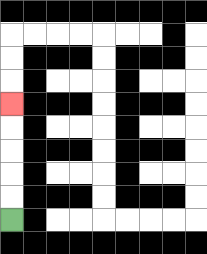{'start': '[0, 9]', 'end': '[0, 4]', 'path_directions': 'U,U,U,U,U', 'path_coordinates': '[[0, 9], [0, 8], [0, 7], [0, 6], [0, 5], [0, 4]]'}